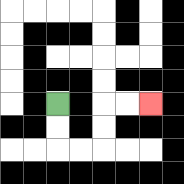{'start': '[2, 4]', 'end': '[6, 4]', 'path_directions': 'D,D,R,R,U,U,R,R', 'path_coordinates': '[[2, 4], [2, 5], [2, 6], [3, 6], [4, 6], [4, 5], [4, 4], [5, 4], [6, 4]]'}